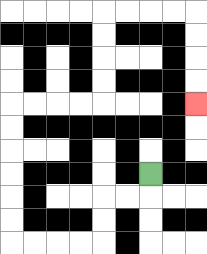{'start': '[6, 7]', 'end': '[8, 4]', 'path_directions': 'D,L,L,D,D,L,L,L,L,U,U,U,U,U,U,R,R,R,R,U,U,U,U,R,R,R,R,D,D,D,D', 'path_coordinates': '[[6, 7], [6, 8], [5, 8], [4, 8], [4, 9], [4, 10], [3, 10], [2, 10], [1, 10], [0, 10], [0, 9], [0, 8], [0, 7], [0, 6], [0, 5], [0, 4], [1, 4], [2, 4], [3, 4], [4, 4], [4, 3], [4, 2], [4, 1], [4, 0], [5, 0], [6, 0], [7, 0], [8, 0], [8, 1], [8, 2], [8, 3], [8, 4]]'}